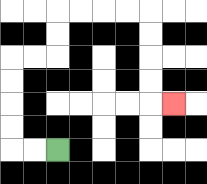{'start': '[2, 6]', 'end': '[7, 4]', 'path_directions': 'L,L,U,U,U,U,R,R,U,U,R,R,R,R,D,D,D,D,R', 'path_coordinates': '[[2, 6], [1, 6], [0, 6], [0, 5], [0, 4], [0, 3], [0, 2], [1, 2], [2, 2], [2, 1], [2, 0], [3, 0], [4, 0], [5, 0], [6, 0], [6, 1], [6, 2], [6, 3], [6, 4], [7, 4]]'}